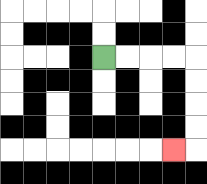{'start': '[4, 2]', 'end': '[7, 6]', 'path_directions': 'R,R,R,R,D,D,D,D,L', 'path_coordinates': '[[4, 2], [5, 2], [6, 2], [7, 2], [8, 2], [8, 3], [8, 4], [8, 5], [8, 6], [7, 6]]'}